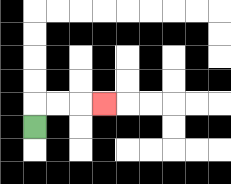{'start': '[1, 5]', 'end': '[4, 4]', 'path_directions': 'U,R,R,R', 'path_coordinates': '[[1, 5], [1, 4], [2, 4], [3, 4], [4, 4]]'}